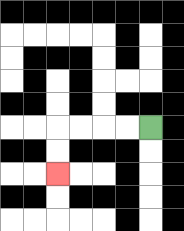{'start': '[6, 5]', 'end': '[2, 7]', 'path_directions': 'L,L,L,L,D,D', 'path_coordinates': '[[6, 5], [5, 5], [4, 5], [3, 5], [2, 5], [2, 6], [2, 7]]'}